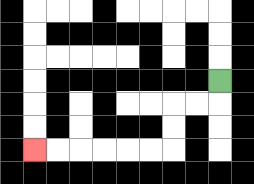{'start': '[9, 3]', 'end': '[1, 6]', 'path_directions': 'D,L,L,D,D,L,L,L,L,L,L', 'path_coordinates': '[[9, 3], [9, 4], [8, 4], [7, 4], [7, 5], [7, 6], [6, 6], [5, 6], [4, 6], [3, 6], [2, 6], [1, 6]]'}